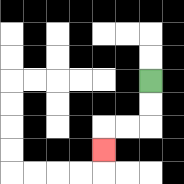{'start': '[6, 3]', 'end': '[4, 6]', 'path_directions': 'D,D,L,L,D', 'path_coordinates': '[[6, 3], [6, 4], [6, 5], [5, 5], [4, 5], [4, 6]]'}